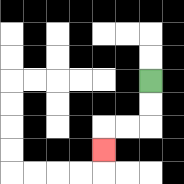{'start': '[6, 3]', 'end': '[4, 6]', 'path_directions': 'D,D,L,L,D', 'path_coordinates': '[[6, 3], [6, 4], [6, 5], [5, 5], [4, 5], [4, 6]]'}